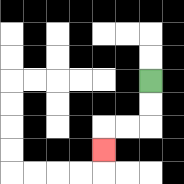{'start': '[6, 3]', 'end': '[4, 6]', 'path_directions': 'D,D,L,L,D', 'path_coordinates': '[[6, 3], [6, 4], [6, 5], [5, 5], [4, 5], [4, 6]]'}